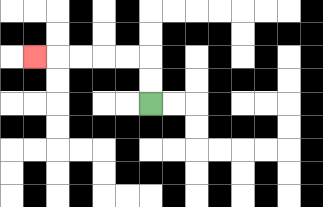{'start': '[6, 4]', 'end': '[1, 2]', 'path_directions': 'U,U,L,L,L,L,L', 'path_coordinates': '[[6, 4], [6, 3], [6, 2], [5, 2], [4, 2], [3, 2], [2, 2], [1, 2]]'}